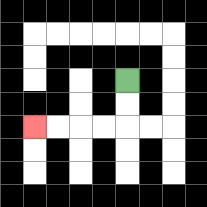{'start': '[5, 3]', 'end': '[1, 5]', 'path_directions': 'D,D,L,L,L,L', 'path_coordinates': '[[5, 3], [5, 4], [5, 5], [4, 5], [3, 5], [2, 5], [1, 5]]'}